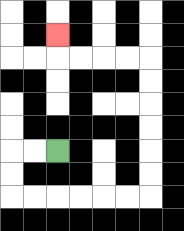{'start': '[2, 6]', 'end': '[2, 1]', 'path_directions': 'L,L,D,D,R,R,R,R,R,R,U,U,U,U,U,U,L,L,L,L,U', 'path_coordinates': '[[2, 6], [1, 6], [0, 6], [0, 7], [0, 8], [1, 8], [2, 8], [3, 8], [4, 8], [5, 8], [6, 8], [6, 7], [6, 6], [6, 5], [6, 4], [6, 3], [6, 2], [5, 2], [4, 2], [3, 2], [2, 2], [2, 1]]'}